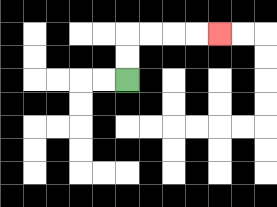{'start': '[5, 3]', 'end': '[9, 1]', 'path_directions': 'U,U,R,R,R,R', 'path_coordinates': '[[5, 3], [5, 2], [5, 1], [6, 1], [7, 1], [8, 1], [9, 1]]'}